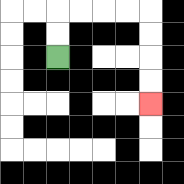{'start': '[2, 2]', 'end': '[6, 4]', 'path_directions': 'U,U,R,R,R,R,D,D,D,D', 'path_coordinates': '[[2, 2], [2, 1], [2, 0], [3, 0], [4, 0], [5, 0], [6, 0], [6, 1], [6, 2], [6, 3], [6, 4]]'}